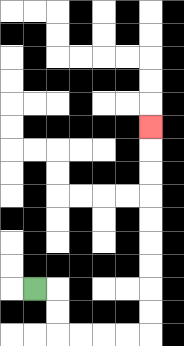{'start': '[1, 12]', 'end': '[6, 5]', 'path_directions': 'R,D,D,R,R,R,R,U,U,U,U,U,U,U,U,U', 'path_coordinates': '[[1, 12], [2, 12], [2, 13], [2, 14], [3, 14], [4, 14], [5, 14], [6, 14], [6, 13], [6, 12], [6, 11], [6, 10], [6, 9], [6, 8], [6, 7], [6, 6], [6, 5]]'}